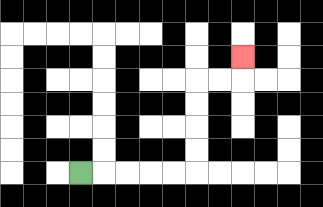{'start': '[3, 7]', 'end': '[10, 2]', 'path_directions': 'R,R,R,R,R,U,U,U,U,R,R,U', 'path_coordinates': '[[3, 7], [4, 7], [5, 7], [6, 7], [7, 7], [8, 7], [8, 6], [8, 5], [8, 4], [8, 3], [9, 3], [10, 3], [10, 2]]'}